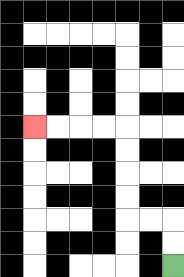{'start': '[7, 11]', 'end': '[1, 5]', 'path_directions': 'U,U,L,L,U,U,U,U,L,L,L,L', 'path_coordinates': '[[7, 11], [7, 10], [7, 9], [6, 9], [5, 9], [5, 8], [5, 7], [5, 6], [5, 5], [4, 5], [3, 5], [2, 5], [1, 5]]'}